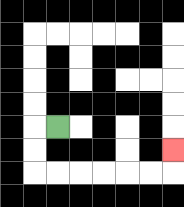{'start': '[2, 5]', 'end': '[7, 6]', 'path_directions': 'L,D,D,R,R,R,R,R,R,U', 'path_coordinates': '[[2, 5], [1, 5], [1, 6], [1, 7], [2, 7], [3, 7], [4, 7], [5, 7], [6, 7], [7, 7], [7, 6]]'}